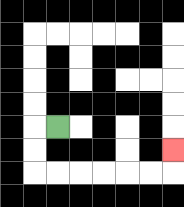{'start': '[2, 5]', 'end': '[7, 6]', 'path_directions': 'L,D,D,R,R,R,R,R,R,U', 'path_coordinates': '[[2, 5], [1, 5], [1, 6], [1, 7], [2, 7], [3, 7], [4, 7], [5, 7], [6, 7], [7, 7], [7, 6]]'}